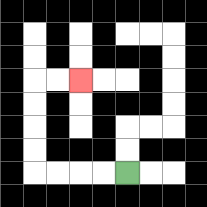{'start': '[5, 7]', 'end': '[3, 3]', 'path_directions': 'L,L,L,L,U,U,U,U,R,R', 'path_coordinates': '[[5, 7], [4, 7], [3, 7], [2, 7], [1, 7], [1, 6], [1, 5], [1, 4], [1, 3], [2, 3], [3, 3]]'}